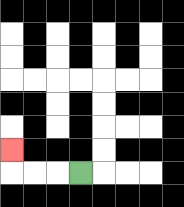{'start': '[3, 7]', 'end': '[0, 6]', 'path_directions': 'L,L,L,U', 'path_coordinates': '[[3, 7], [2, 7], [1, 7], [0, 7], [0, 6]]'}